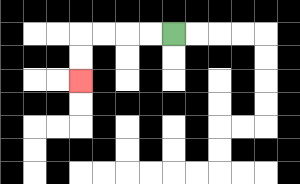{'start': '[7, 1]', 'end': '[3, 3]', 'path_directions': 'L,L,L,L,D,D', 'path_coordinates': '[[7, 1], [6, 1], [5, 1], [4, 1], [3, 1], [3, 2], [3, 3]]'}